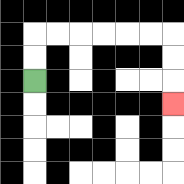{'start': '[1, 3]', 'end': '[7, 4]', 'path_directions': 'U,U,R,R,R,R,R,R,D,D,D', 'path_coordinates': '[[1, 3], [1, 2], [1, 1], [2, 1], [3, 1], [4, 1], [5, 1], [6, 1], [7, 1], [7, 2], [7, 3], [7, 4]]'}